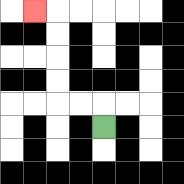{'start': '[4, 5]', 'end': '[1, 0]', 'path_directions': 'U,L,L,U,U,U,U,L', 'path_coordinates': '[[4, 5], [4, 4], [3, 4], [2, 4], [2, 3], [2, 2], [2, 1], [2, 0], [1, 0]]'}